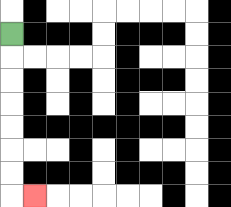{'start': '[0, 1]', 'end': '[1, 8]', 'path_directions': 'D,D,D,D,D,D,D,R', 'path_coordinates': '[[0, 1], [0, 2], [0, 3], [0, 4], [0, 5], [0, 6], [0, 7], [0, 8], [1, 8]]'}